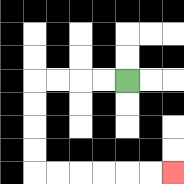{'start': '[5, 3]', 'end': '[7, 7]', 'path_directions': 'L,L,L,L,D,D,D,D,R,R,R,R,R,R', 'path_coordinates': '[[5, 3], [4, 3], [3, 3], [2, 3], [1, 3], [1, 4], [1, 5], [1, 6], [1, 7], [2, 7], [3, 7], [4, 7], [5, 7], [6, 7], [7, 7]]'}